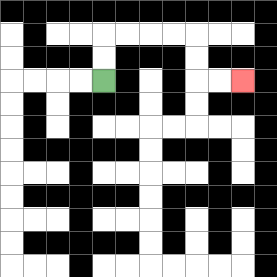{'start': '[4, 3]', 'end': '[10, 3]', 'path_directions': 'U,U,R,R,R,R,D,D,R,R', 'path_coordinates': '[[4, 3], [4, 2], [4, 1], [5, 1], [6, 1], [7, 1], [8, 1], [8, 2], [8, 3], [9, 3], [10, 3]]'}